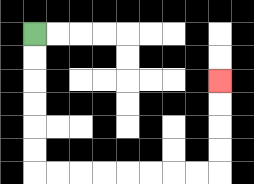{'start': '[1, 1]', 'end': '[9, 3]', 'path_directions': 'D,D,D,D,D,D,R,R,R,R,R,R,R,R,U,U,U,U', 'path_coordinates': '[[1, 1], [1, 2], [1, 3], [1, 4], [1, 5], [1, 6], [1, 7], [2, 7], [3, 7], [4, 7], [5, 7], [6, 7], [7, 7], [8, 7], [9, 7], [9, 6], [9, 5], [9, 4], [9, 3]]'}